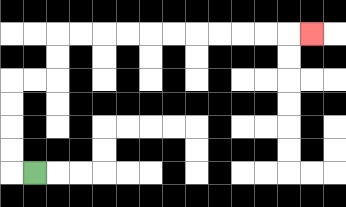{'start': '[1, 7]', 'end': '[13, 1]', 'path_directions': 'L,U,U,U,U,R,R,U,U,R,R,R,R,R,R,R,R,R,R,R', 'path_coordinates': '[[1, 7], [0, 7], [0, 6], [0, 5], [0, 4], [0, 3], [1, 3], [2, 3], [2, 2], [2, 1], [3, 1], [4, 1], [5, 1], [6, 1], [7, 1], [8, 1], [9, 1], [10, 1], [11, 1], [12, 1], [13, 1]]'}